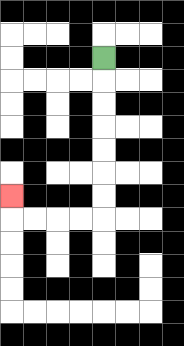{'start': '[4, 2]', 'end': '[0, 8]', 'path_directions': 'D,D,D,D,D,D,D,L,L,L,L,U', 'path_coordinates': '[[4, 2], [4, 3], [4, 4], [4, 5], [4, 6], [4, 7], [4, 8], [4, 9], [3, 9], [2, 9], [1, 9], [0, 9], [0, 8]]'}